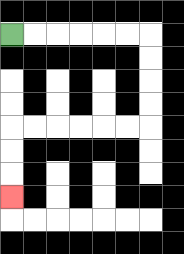{'start': '[0, 1]', 'end': '[0, 8]', 'path_directions': 'R,R,R,R,R,R,D,D,D,D,L,L,L,L,L,L,D,D,D', 'path_coordinates': '[[0, 1], [1, 1], [2, 1], [3, 1], [4, 1], [5, 1], [6, 1], [6, 2], [6, 3], [6, 4], [6, 5], [5, 5], [4, 5], [3, 5], [2, 5], [1, 5], [0, 5], [0, 6], [0, 7], [0, 8]]'}